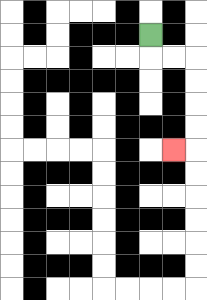{'start': '[6, 1]', 'end': '[7, 6]', 'path_directions': 'D,R,R,D,D,D,D,L', 'path_coordinates': '[[6, 1], [6, 2], [7, 2], [8, 2], [8, 3], [8, 4], [8, 5], [8, 6], [7, 6]]'}